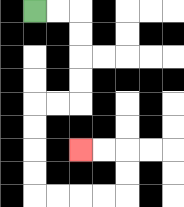{'start': '[1, 0]', 'end': '[3, 6]', 'path_directions': 'R,R,D,D,D,D,L,L,D,D,D,D,R,R,R,R,U,U,L,L', 'path_coordinates': '[[1, 0], [2, 0], [3, 0], [3, 1], [3, 2], [3, 3], [3, 4], [2, 4], [1, 4], [1, 5], [1, 6], [1, 7], [1, 8], [2, 8], [3, 8], [4, 8], [5, 8], [5, 7], [5, 6], [4, 6], [3, 6]]'}